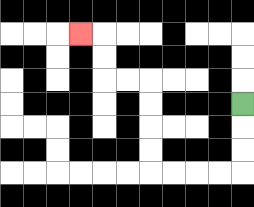{'start': '[10, 4]', 'end': '[3, 1]', 'path_directions': 'D,D,D,L,L,L,L,U,U,U,U,L,L,U,U,L', 'path_coordinates': '[[10, 4], [10, 5], [10, 6], [10, 7], [9, 7], [8, 7], [7, 7], [6, 7], [6, 6], [6, 5], [6, 4], [6, 3], [5, 3], [4, 3], [4, 2], [4, 1], [3, 1]]'}